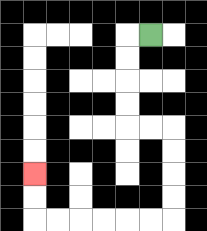{'start': '[6, 1]', 'end': '[1, 7]', 'path_directions': 'L,D,D,D,D,R,R,D,D,D,D,L,L,L,L,L,L,U,U', 'path_coordinates': '[[6, 1], [5, 1], [5, 2], [5, 3], [5, 4], [5, 5], [6, 5], [7, 5], [7, 6], [7, 7], [7, 8], [7, 9], [6, 9], [5, 9], [4, 9], [3, 9], [2, 9], [1, 9], [1, 8], [1, 7]]'}